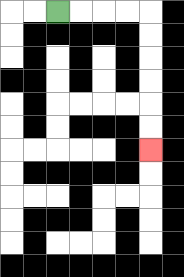{'start': '[2, 0]', 'end': '[6, 6]', 'path_directions': 'R,R,R,R,D,D,D,D,D,D', 'path_coordinates': '[[2, 0], [3, 0], [4, 0], [5, 0], [6, 0], [6, 1], [6, 2], [6, 3], [6, 4], [6, 5], [6, 6]]'}